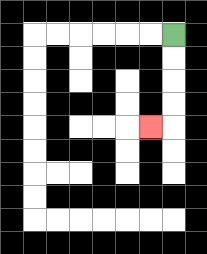{'start': '[7, 1]', 'end': '[6, 5]', 'path_directions': 'D,D,D,D,L', 'path_coordinates': '[[7, 1], [7, 2], [7, 3], [7, 4], [7, 5], [6, 5]]'}